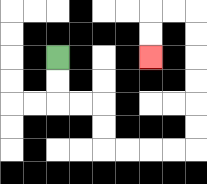{'start': '[2, 2]', 'end': '[6, 2]', 'path_directions': 'D,D,R,R,D,D,R,R,R,R,U,U,U,U,U,U,L,L,D,D', 'path_coordinates': '[[2, 2], [2, 3], [2, 4], [3, 4], [4, 4], [4, 5], [4, 6], [5, 6], [6, 6], [7, 6], [8, 6], [8, 5], [8, 4], [8, 3], [8, 2], [8, 1], [8, 0], [7, 0], [6, 0], [6, 1], [6, 2]]'}